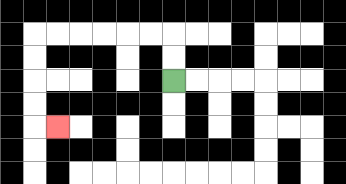{'start': '[7, 3]', 'end': '[2, 5]', 'path_directions': 'U,U,L,L,L,L,L,L,D,D,D,D,R', 'path_coordinates': '[[7, 3], [7, 2], [7, 1], [6, 1], [5, 1], [4, 1], [3, 1], [2, 1], [1, 1], [1, 2], [1, 3], [1, 4], [1, 5], [2, 5]]'}